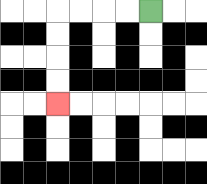{'start': '[6, 0]', 'end': '[2, 4]', 'path_directions': 'L,L,L,L,D,D,D,D', 'path_coordinates': '[[6, 0], [5, 0], [4, 0], [3, 0], [2, 0], [2, 1], [2, 2], [2, 3], [2, 4]]'}